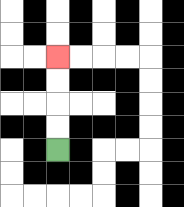{'start': '[2, 6]', 'end': '[2, 2]', 'path_directions': 'U,U,U,U', 'path_coordinates': '[[2, 6], [2, 5], [2, 4], [2, 3], [2, 2]]'}